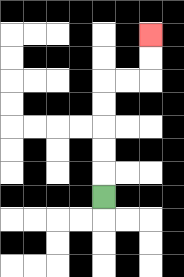{'start': '[4, 8]', 'end': '[6, 1]', 'path_directions': 'U,U,U,U,U,R,R,U,U', 'path_coordinates': '[[4, 8], [4, 7], [4, 6], [4, 5], [4, 4], [4, 3], [5, 3], [6, 3], [6, 2], [6, 1]]'}